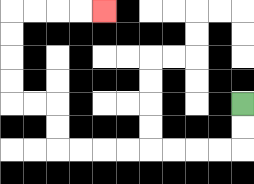{'start': '[10, 4]', 'end': '[4, 0]', 'path_directions': 'D,D,L,L,L,L,L,L,L,L,U,U,L,L,U,U,U,U,R,R,R,R', 'path_coordinates': '[[10, 4], [10, 5], [10, 6], [9, 6], [8, 6], [7, 6], [6, 6], [5, 6], [4, 6], [3, 6], [2, 6], [2, 5], [2, 4], [1, 4], [0, 4], [0, 3], [0, 2], [0, 1], [0, 0], [1, 0], [2, 0], [3, 0], [4, 0]]'}